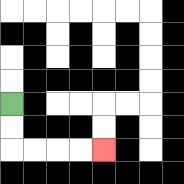{'start': '[0, 4]', 'end': '[4, 6]', 'path_directions': 'D,D,R,R,R,R', 'path_coordinates': '[[0, 4], [0, 5], [0, 6], [1, 6], [2, 6], [3, 6], [4, 6]]'}